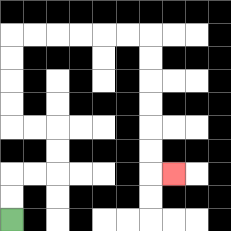{'start': '[0, 9]', 'end': '[7, 7]', 'path_directions': 'U,U,R,R,U,U,L,L,U,U,U,U,R,R,R,R,R,R,D,D,D,D,D,D,R', 'path_coordinates': '[[0, 9], [0, 8], [0, 7], [1, 7], [2, 7], [2, 6], [2, 5], [1, 5], [0, 5], [0, 4], [0, 3], [0, 2], [0, 1], [1, 1], [2, 1], [3, 1], [4, 1], [5, 1], [6, 1], [6, 2], [6, 3], [6, 4], [6, 5], [6, 6], [6, 7], [7, 7]]'}